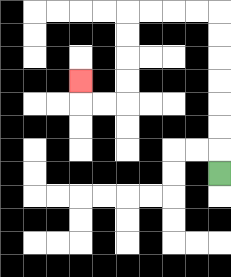{'start': '[9, 7]', 'end': '[3, 3]', 'path_directions': 'U,U,U,U,U,U,U,L,L,L,L,D,D,D,D,L,L,U', 'path_coordinates': '[[9, 7], [9, 6], [9, 5], [9, 4], [9, 3], [9, 2], [9, 1], [9, 0], [8, 0], [7, 0], [6, 0], [5, 0], [5, 1], [5, 2], [5, 3], [5, 4], [4, 4], [3, 4], [3, 3]]'}